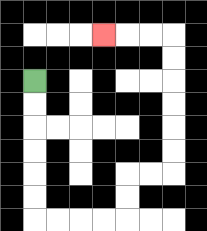{'start': '[1, 3]', 'end': '[4, 1]', 'path_directions': 'D,D,D,D,D,D,R,R,R,R,U,U,R,R,U,U,U,U,U,U,L,L,L', 'path_coordinates': '[[1, 3], [1, 4], [1, 5], [1, 6], [1, 7], [1, 8], [1, 9], [2, 9], [3, 9], [4, 9], [5, 9], [5, 8], [5, 7], [6, 7], [7, 7], [7, 6], [7, 5], [7, 4], [7, 3], [7, 2], [7, 1], [6, 1], [5, 1], [4, 1]]'}